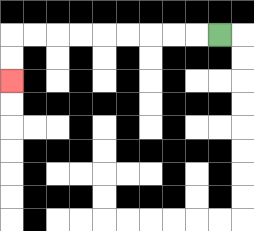{'start': '[9, 1]', 'end': '[0, 3]', 'path_directions': 'L,L,L,L,L,L,L,L,L,D,D', 'path_coordinates': '[[9, 1], [8, 1], [7, 1], [6, 1], [5, 1], [4, 1], [3, 1], [2, 1], [1, 1], [0, 1], [0, 2], [0, 3]]'}